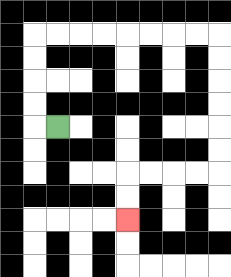{'start': '[2, 5]', 'end': '[5, 9]', 'path_directions': 'L,U,U,U,U,R,R,R,R,R,R,R,R,D,D,D,D,D,D,L,L,L,L,D,D', 'path_coordinates': '[[2, 5], [1, 5], [1, 4], [1, 3], [1, 2], [1, 1], [2, 1], [3, 1], [4, 1], [5, 1], [6, 1], [7, 1], [8, 1], [9, 1], [9, 2], [9, 3], [9, 4], [9, 5], [9, 6], [9, 7], [8, 7], [7, 7], [6, 7], [5, 7], [5, 8], [5, 9]]'}